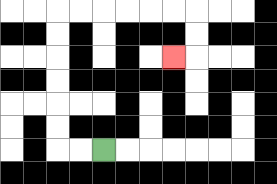{'start': '[4, 6]', 'end': '[7, 2]', 'path_directions': 'L,L,U,U,U,U,U,U,R,R,R,R,R,R,D,D,L', 'path_coordinates': '[[4, 6], [3, 6], [2, 6], [2, 5], [2, 4], [2, 3], [2, 2], [2, 1], [2, 0], [3, 0], [4, 0], [5, 0], [6, 0], [7, 0], [8, 0], [8, 1], [8, 2], [7, 2]]'}